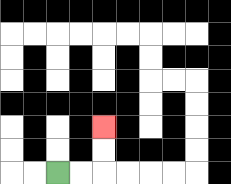{'start': '[2, 7]', 'end': '[4, 5]', 'path_directions': 'R,R,U,U', 'path_coordinates': '[[2, 7], [3, 7], [4, 7], [4, 6], [4, 5]]'}